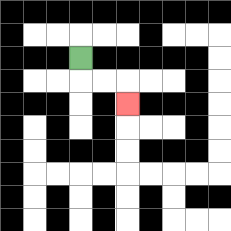{'start': '[3, 2]', 'end': '[5, 4]', 'path_directions': 'D,R,R,D', 'path_coordinates': '[[3, 2], [3, 3], [4, 3], [5, 3], [5, 4]]'}